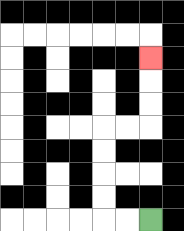{'start': '[6, 9]', 'end': '[6, 2]', 'path_directions': 'L,L,U,U,U,U,R,R,U,U,U', 'path_coordinates': '[[6, 9], [5, 9], [4, 9], [4, 8], [4, 7], [4, 6], [4, 5], [5, 5], [6, 5], [6, 4], [6, 3], [6, 2]]'}